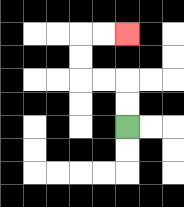{'start': '[5, 5]', 'end': '[5, 1]', 'path_directions': 'U,U,L,L,U,U,R,R', 'path_coordinates': '[[5, 5], [5, 4], [5, 3], [4, 3], [3, 3], [3, 2], [3, 1], [4, 1], [5, 1]]'}